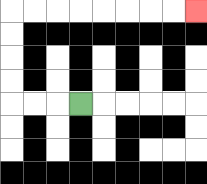{'start': '[3, 4]', 'end': '[8, 0]', 'path_directions': 'L,L,L,U,U,U,U,R,R,R,R,R,R,R,R', 'path_coordinates': '[[3, 4], [2, 4], [1, 4], [0, 4], [0, 3], [0, 2], [0, 1], [0, 0], [1, 0], [2, 0], [3, 0], [4, 0], [5, 0], [6, 0], [7, 0], [8, 0]]'}